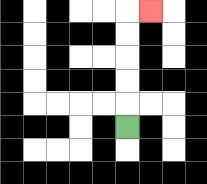{'start': '[5, 5]', 'end': '[6, 0]', 'path_directions': 'U,U,U,U,U,R', 'path_coordinates': '[[5, 5], [5, 4], [5, 3], [5, 2], [5, 1], [5, 0], [6, 0]]'}